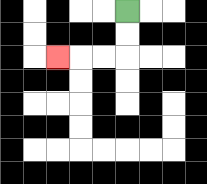{'start': '[5, 0]', 'end': '[2, 2]', 'path_directions': 'D,D,L,L,L', 'path_coordinates': '[[5, 0], [5, 1], [5, 2], [4, 2], [3, 2], [2, 2]]'}